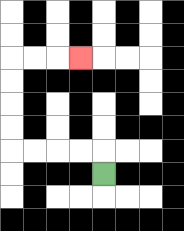{'start': '[4, 7]', 'end': '[3, 2]', 'path_directions': 'U,L,L,L,L,U,U,U,U,R,R,R', 'path_coordinates': '[[4, 7], [4, 6], [3, 6], [2, 6], [1, 6], [0, 6], [0, 5], [0, 4], [0, 3], [0, 2], [1, 2], [2, 2], [3, 2]]'}